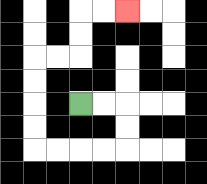{'start': '[3, 4]', 'end': '[5, 0]', 'path_directions': 'R,R,D,D,L,L,L,L,U,U,U,U,R,R,U,U,R,R', 'path_coordinates': '[[3, 4], [4, 4], [5, 4], [5, 5], [5, 6], [4, 6], [3, 6], [2, 6], [1, 6], [1, 5], [1, 4], [1, 3], [1, 2], [2, 2], [3, 2], [3, 1], [3, 0], [4, 0], [5, 0]]'}